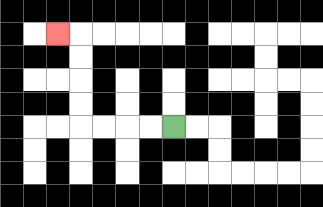{'start': '[7, 5]', 'end': '[2, 1]', 'path_directions': 'L,L,L,L,U,U,U,U,L', 'path_coordinates': '[[7, 5], [6, 5], [5, 5], [4, 5], [3, 5], [3, 4], [3, 3], [3, 2], [3, 1], [2, 1]]'}